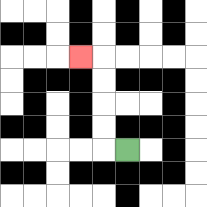{'start': '[5, 6]', 'end': '[3, 2]', 'path_directions': 'L,U,U,U,U,L', 'path_coordinates': '[[5, 6], [4, 6], [4, 5], [4, 4], [4, 3], [4, 2], [3, 2]]'}